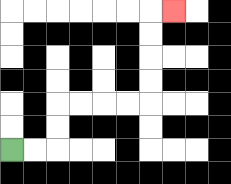{'start': '[0, 6]', 'end': '[7, 0]', 'path_directions': 'R,R,U,U,R,R,R,R,U,U,U,U,R', 'path_coordinates': '[[0, 6], [1, 6], [2, 6], [2, 5], [2, 4], [3, 4], [4, 4], [5, 4], [6, 4], [6, 3], [6, 2], [6, 1], [6, 0], [7, 0]]'}